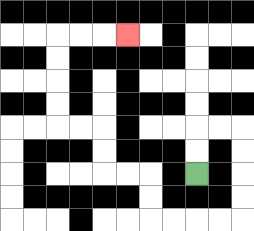{'start': '[8, 7]', 'end': '[5, 1]', 'path_directions': 'U,U,R,R,D,D,D,D,L,L,L,L,U,U,L,L,U,U,L,L,U,U,U,U,R,R,R', 'path_coordinates': '[[8, 7], [8, 6], [8, 5], [9, 5], [10, 5], [10, 6], [10, 7], [10, 8], [10, 9], [9, 9], [8, 9], [7, 9], [6, 9], [6, 8], [6, 7], [5, 7], [4, 7], [4, 6], [4, 5], [3, 5], [2, 5], [2, 4], [2, 3], [2, 2], [2, 1], [3, 1], [4, 1], [5, 1]]'}